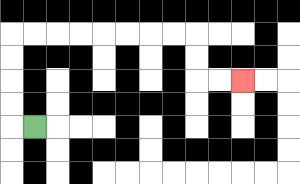{'start': '[1, 5]', 'end': '[10, 3]', 'path_directions': 'L,U,U,U,U,R,R,R,R,R,R,R,R,D,D,R,R', 'path_coordinates': '[[1, 5], [0, 5], [0, 4], [0, 3], [0, 2], [0, 1], [1, 1], [2, 1], [3, 1], [4, 1], [5, 1], [6, 1], [7, 1], [8, 1], [8, 2], [8, 3], [9, 3], [10, 3]]'}